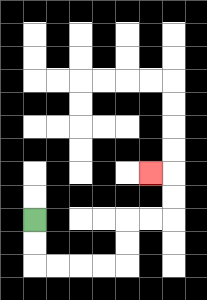{'start': '[1, 9]', 'end': '[6, 7]', 'path_directions': 'D,D,R,R,R,R,U,U,R,R,U,U,L', 'path_coordinates': '[[1, 9], [1, 10], [1, 11], [2, 11], [3, 11], [4, 11], [5, 11], [5, 10], [5, 9], [6, 9], [7, 9], [7, 8], [7, 7], [6, 7]]'}